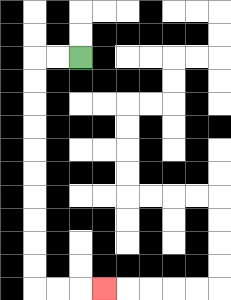{'start': '[3, 2]', 'end': '[4, 12]', 'path_directions': 'L,L,D,D,D,D,D,D,D,D,D,D,R,R,R', 'path_coordinates': '[[3, 2], [2, 2], [1, 2], [1, 3], [1, 4], [1, 5], [1, 6], [1, 7], [1, 8], [1, 9], [1, 10], [1, 11], [1, 12], [2, 12], [3, 12], [4, 12]]'}